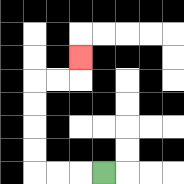{'start': '[4, 7]', 'end': '[3, 2]', 'path_directions': 'L,L,L,U,U,U,U,R,R,U', 'path_coordinates': '[[4, 7], [3, 7], [2, 7], [1, 7], [1, 6], [1, 5], [1, 4], [1, 3], [2, 3], [3, 3], [3, 2]]'}